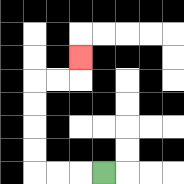{'start': '[4, 7]', 'end': '[3, 2]', 'path_directions': 'L,L,L,U,U,U,U,R,R,U', 'path_coordinates': '[[4, 7], [3, 7], [2, 7], [1, 7], [1, 6], [1, 5], [1, 4], [1, 3], [2, 3], [3, 3], [3, 2]]'}